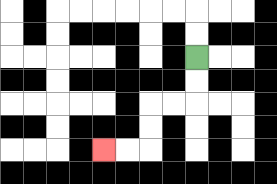{'start': '[8, 2]', 'end': '[4, 6]', 'path_directions': 'D,D,L,L,D,D,L,L', 'path_coordinates': '[[8, 2], [8, 3], [8, 4], [7, 4], [6, 4], [6, 5], [6, 6], [5, 6], [4, 6]]'}